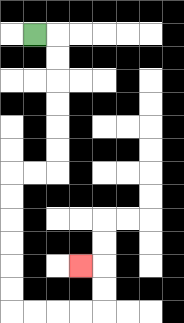{'start': '[1, 1]', 'end': '[3, 11]', 'path_directions': 'R,D,D,D,D,D,D,L,L,D,D,D,D,D,D,R,R,R,R,U,U,L', 'path_coordinates': '[[1, 1], [2, 1], [2, 2], [2, 3], [2, 4], [2, 5], [2, 6], [2, 7], [1, 7], [0, 7], [0, 8], [0, 9], [0, 10], [0, 11], [0, 12], [0, 13], [1, 13], [2, 13], [3, 13], [4, 13], [4, 12], [4, 11], [3, 11]]'}